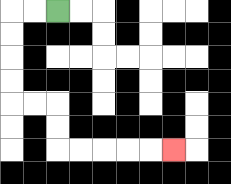{'start': '[2, 0]', 'end': '[7, 6]', 'path_directions': 'L,L,D,D,D,D,R,R,D,D,R,R,R,R,R', 'path_coordinates': '[[2, 0], [1, 0], [0, 0], [0, 1], [0, 2], [0, 3], [0, 4], [1, 4], [2, 4], [2, 5], [2, 6], [3, 6], [4, 6], [5, 6], [6, 6], [7, 6]]'}